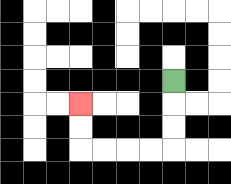{'start': '[7, 3]', 'end': '[3, 4]', 'path_directions': 'D,D,D,L,L,L,L,U,U', 'path_coordinates': '[[7, 3], [7, 4], [7, 5], [7, 6], [6, 6], [5, 6], [4, 6], [3, 6], [3, 5], [3, 4]]'}